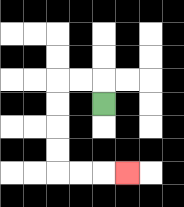{'start': '[4, 4]', 'end': '[5, 7]', 'path_directions': 'U,L,L,D,D,D,D,R,R,R', 'path_coordinates': '[[4, 4], [4, 3], [3, 3], [2, 3], [2, 4], [2, 5], [2, 6], [2, 7], [3, 7], [4, 7], [5, 7]]'}